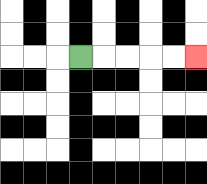{'start': '[3, 2]', 'end': '[8, 2]', 'path_directions': 'R,R,R,R,R', 'path_coordinates': '[[3, 2], [4, 2], [5, 2], [6, 2], [7, 2], [8, 2]]'}